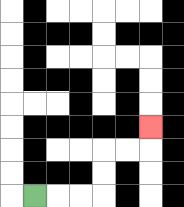{'start': '[1, 8]', 'end': '[6, 5]', 'path_directions': 'R,R,R,U,U,R,R,U', 'path_coordinates': '[[1, 8], [2, 8], [3, 8], [4, 8], [4, 7], [4, 6], [5, 6], [6, 6], [6, 5]]'}